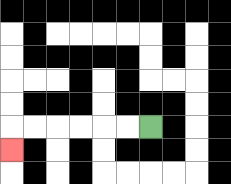{'start': '[6, 5]', 'end': '[0, 6]', 'path_directions': 'L,L,L,L,L,L,D', 'path_coordinates': '[[6, 5], [5, 5], [4, 5], [3, 5], [2, 5], [1, 5], [0, 5], [0, 6]]'}